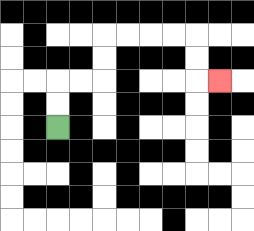{'start': '[2, 5]', 'end': '[9, 3]', 'path_directions': 'U,U,R,R,U,U,R,R,R,R,D,D,R', 'path_coordinates': '[[2, 5], [2, 4], [2, 3], [3, 3], [4, 3], [4, 2], [4, 1], [5, 1], [6, 1], [7, 1], [8, 1], [8, 2], [8, 3], [9, 3]]'}